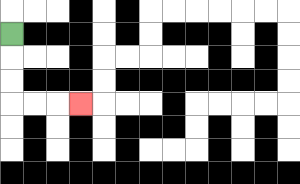{'start': '[0, 1]', 'end': '[3, 4]', 'path_directions': 'D,D,D,R,R,R', 'path_coordinates': '[[0, 1], [0, 2], [0, 3], [0, 4], [1, 4], [2, 4], [3, 4]]'}